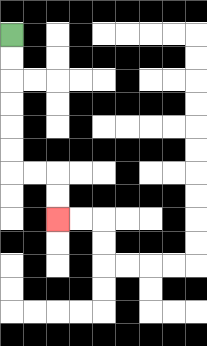{'start': '[0, 1]', 'end': '[2, 9]', 'path_directions': 'D,D,D,D,D,D,R,R,D,D', 'path_coordinates': '[[0, 1], [0, 2], [0, 3], [0, 4], [0, 5], [0, 6], [0, 7], [1, 7], [2, 7], [2, 8], [2, 9]]'}